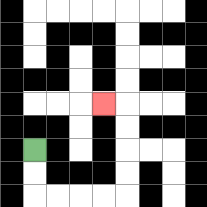{'start': '[1, 6]', 'end': '[4, 4]', 'path_directions': 'D,D,R,R,R,R,U,U,U,U,L', 'path_coordinates': '[[1, 6], [1, 7], [1, 8], [2, 8], [3, 8], [4, 8], [5, 8], [5, 7], [5, 6], [5, 5], [5, 4], [4, 4]]'}